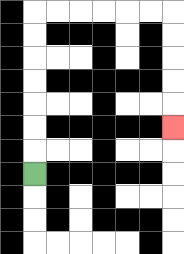{'start': '[1, 7]', 'end': '[7, 5]', 'path_directions': 'U,U,U,U,U,U,U,R,R,R,R,R,R,D,D,D,D,D', 'path_coordinates': '[[1, 7], [1, 6], [1, 5], [1, 4], [1, 3], [1, 2], [1, 1], [1, 0], [2, 0], [3, 0], [4, 0], [5, 0], [6, 0], [7, 0], [7, 1], [7, 2], [7, 3], [7, 4], [7, 5]]'}